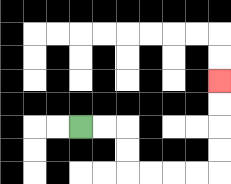{'start': '[3, 5]', 'end': '[9, 3]', 'path_directions': 'R,R,D,D,R,R,R,R,U,U,U,U', 'path_coordinates': '[[3, 5], [4, 5], [5, 5], [5, 6], [5, 7], [6, 7], [7, 7], [8, 7], [9, 7], [9, 6], [9, 5], [9, 4], [9, 3]]'}